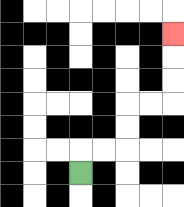{'start': '[3, 7]', 'end': '[7, 1]', 'path_directions': 'U,R,R,U,U,R,R,U,U,U', 'path_coordinates': '[[3, 7], [3, 6], [4, 6], [5, 6], [5, 5], [5, 4], [6, 4], [7, 4], [7, 3], [7, 2], [7, 1]]'}